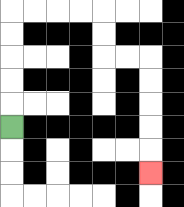{'start': '[0, 5]', 'end': '[6, 7]', 'path_directions': 'U,U,U,U,U,R,R,R,R,D,D,R,R,D,D,D,D,D', 'path_coordinates': '[[0, 5], [0, 4], [0, 3], [0, 2], [0, 1], [0, 0], [1, 0], [2, 0], [3, 0], [4, 0], [4, 1], [4, 2], [5, 2], [6, 2], [6, 3], [6, 4], [6, 5], [6, 6], [6, 7]]'}